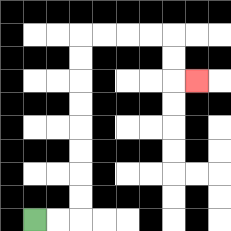{'start': '[1, 9]', 'end': '[8, 3]', 'path_directions': 'R,R,U,U,U,U,U,U,U,U,R,R,R,R,D,D,R', 'path_coordinates': '[[1, 9], [2, 9], [3, 9], [3, 8], [3, 7], [3, 6], [3, 5], [3, 4], [3, 3], [3, 2], [3, 1], [4, 1], [5, 1], [6, 1], [7, 1], [7, 2], [7, 3], [8, 3]]'}